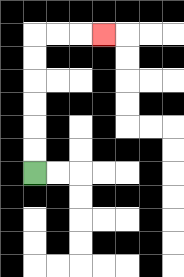{'start': '[1, 7]', 'end': '[4, 1]', 'path_directions': 'U,U,U,U,U,U,R,R,R', 'path_coordinates': '[[1, 7], [1, 6], [1, 5], [1, 4], [1, 3], [1, 2], [1, 1], [2, 1], [3, 1], [4, 1]]'}